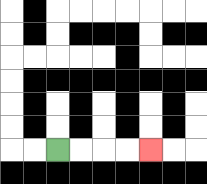{'start': '[2, 6]', 'end': '[6, 6]', 'path_directions': 'R,R,R,R', 'path_coordinates': '[[2, 6], [3, 6], [4, 6], [5, 6], [6, 6]]'}